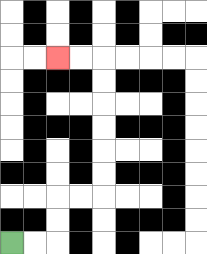{'start': '[0, 10]', 'end': '[2, 2]', 'path_directions': 'R,R,U,U,R,R,U,U,U,U,U,U,L,L', 'path_coordinates': '[[0, 10], [1, 10], [2, 10], [2, 9], [2, 8], [3, 8], [4, 8], [4, 7], [4, 6], [4, 5], [4, 4], [4, 3], [4, 2], [3, 2], [2, 2]]'}